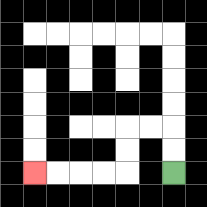{'start': '[7, 7]', 'end': '[1, 7]', 'path_directions': 'U,U,L,L,D,D,L,L,L,L', 'path_coordinates': '[[7, 7], [7, 6], [7, 5], [6, 5], [5, 5], [5, 6], [5, 7], [4, 7], [3, 7], [2, 7], [1, 7]]'}